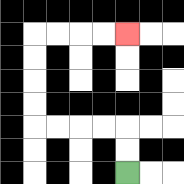{'start': '[5, 7]', 'end': '[5, 1]', 'path_directions': 'U,U,L,L,L,L,U,U,U,U,R,R,R,R', 'path_coordinates': '[[5, 7], [5, 6], [5, 5], [4, 5], [3, 5], [2, 5], [1, 5], [1, 4], [1, 3], [1, 2], [1, 1], [2, 1], [3, 1], [4, 1], [5, 1]]'}